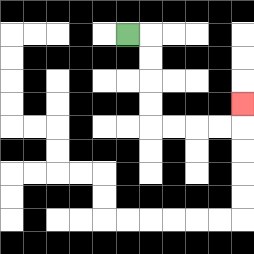{'start': '[5, 1]', 'end': '[10, 4]', 'path_directions': 'R,D,D,D,D,R,R,R,R,U', 'path_coordinates': '[[5, 1], [6, 1], [6, 2], [6, 3], [6, 4], [6, 5], [7, 5], [8, 5], [9, 5], [10, 5], [10, 4]]'}